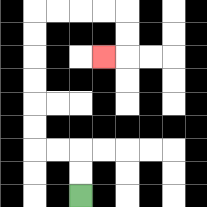{'start': '[3, 8]', 'end': '[4, 2]', 'path_directions': 'U,U,L,L,U,U,U,U,U,U,R,R,R,R,D,D,L', 'path_coordinates': '[[3, 8], [3, 7], [3, 6], [2, 6], [1, 6], [1, 5], [1, 4], [1, 3], [1, 2], [1, 1], [1, 0], [2, 0], [3, 0], [4, 0], [5, 0], [5, 1], [5, 2], [4, 2]]'}